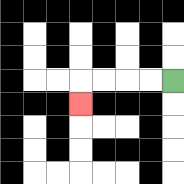{'start': '[7, 3]', 'end': '[3, 4]', 'path_directions': 'L,L,L,L,D', 'path_coordinates': '[[7, 3], [6, 3], [5, 3], [4, 3], [3, 3], [3, 4]]'}